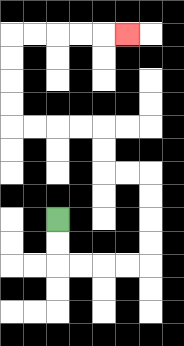{'start': '[2, 9]', 'end': '[5, 1]', 'path_directions': 'D,D,R,R,R,R,U,U,U,U,L,L,U,U,L,L,L,L,U,U,U,U,R,R,R,R,R', 'path_coordinates': '[[2, 9], [2, 10], [2, 11], [3, 11], [4, 11], [5, 11], [6, 11], [6, 10], [6, 9], [6, 8], [6, 7], [5, 7], [4, 7], [4, 6], [4, 5], [3, 5], [2, 5], [1, 5], [0, 5], [0, 4], [0, 3], [0, 2], [0, 1], [1, 1], [2, 1], [3, 1], [4, 1], [5, 1]]'}